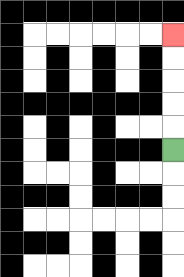{'start': '[7, 6]', 'end': '[7, 1]', 'path_directions': 'U,U,U,U,U', 'path_coordinates': '[[7, 6], [7, 5], [7, 4], [7, 3], [7, 2], [7, 1]]'}